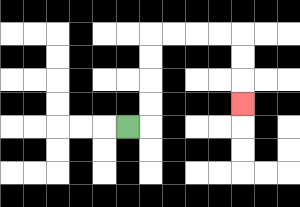{'start': '[5, 5]', 'end': '[10, 4]', 'path_directions': 'R,U,U,U,U,R,R,R,R,D,D,D', 'path_coordinates': '[[5, 5], [6, 5], [6, 4], [6, 3], [6, 2], [6, 1], [7, 1], [8, 1], [9, 1], [10, 1], [10, 2], [10, 3], [10, 4]]'}